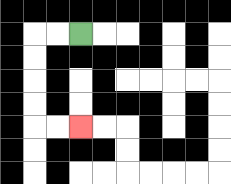{'start': '[3, 1]', 'end': '[3, 5]', 'path_directions': 'L,L,D,D,D,D,R,R', 'path_coordinates': '[[3, 1], [2, 1], [1, 1], [1, 2], [1, 3], [1, 4], [1, 5], [2, 5], [3, 5]]'}